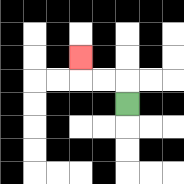{'start': '[5, 4]', 'end': '[3, 2]', 'path_directions': 'U,L,L,U', 'path_coordinates': '[[5, 4], [5, 3], [4, 3], [3, 3], [3, 2]]'}